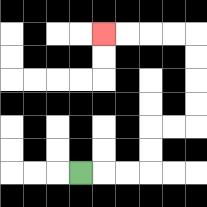{'start': '[3, 7]', 'end': '[4, 1]', 'path_directions': 'R,R,R,U,U,R,R,U,U,U,U,L,L,L,L', 'path_coordinates': '[[3, 7], [4, 7], [5, 7], [6, 7], [6, 6], [6, 5], [7, 5], [8, 5], [8, 4], [8, 3], [8, 2], [8, 1], [7, 1], [6, 1], [5, 1], [4, 1]]'}